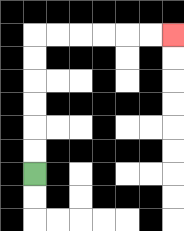{'start': '[1, 7]', 'end': '[7, 1]', 'path_directions': 'U,U,U,U,U,U,R,R,R,R,R,R', 'path_coordinates': '[[1, 7], [1, 6], [1, 5], [1, 4], [1, 3], [1, 2], [1, 1], [2, 1], [3, 1], [4, 1], [5, 1], [6, 1], [7, 1]]'}